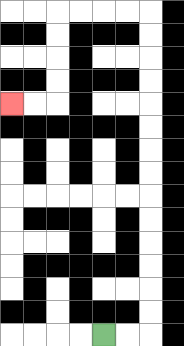{'start': '[4, 14]', 'end': '[0, 4]', 'path_directions': 'R,R,U,U,U,U,U,U,U,U,U,U,U,U,U,U,L,L,L,L,D,D,D,D,L,L', 'path_coordinates': '[[4, 14], [5, 14], [6, 14], [6, 13], [6, 12], [6, 11], [6, 10], [6, 9], [6, 8], [6, 7], [6, 6], [6, 5], [6, 4], [6, 3], [6, 2], [6, 1], [6, 0], [5, 0], [4, 0], [3, 0], [2, 0], [2, 1], [2, 2], [2, 3], [2, 4], [1, 4], [0, 4]]'}